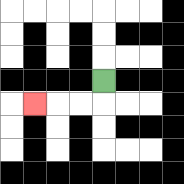{'start': '[4, 3]', 'end': '[1, 4]', 'path_directions': 'D,L,L,L', 'path_coordinates': '[[4, 3], [4, 4], [3, 4], [2, 4], [1, 4]]'}